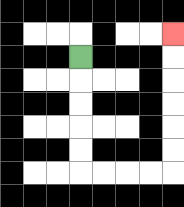{'start': '[3, 2]', 'end': '[7, 1]', 'path_directions': 'D,D,D,D,D,R,R,R,R,U,U,U,U,U,U', 'path_coordinates': '[[3, 2], [3, 3], [3, 4], [3, 5], [3, 6], [3, 7], [4, 7], [5, 7], [6, 7], [7, 7], [7, 6], [7, 5], [7, 4], [7, 3], [7, 2], [7, 1]]'}